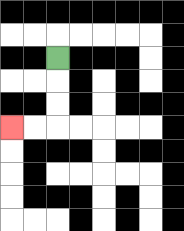{'start': '[2, 2]', 'end': '[0, 5]', 'path_directions': 'D,D,D,L,L', 'path_coordinates': '[[2, 2], [2, 3], [2, 4], [2, 5], [1, 5], [0, 5]]'}